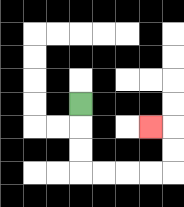{'start': '[3, 4]', 'end': '[6, 5]', 'path_directions': 'D,D,D,R,R,R,R,U,U,L', 'path_coordinates': '[[3, 4], [3, 5], [3, 6], [3, 7], [4, 7], [5, 7], [6, 7], [7, 7], [7, 6], [7, 5], [6, 5]]'}